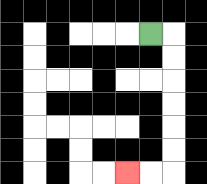{'start': '[6, 1]', 'end': '[5, 7]', 'path_directions': 'R,D,D,D,D,D,D,L,L', 'path_coordinates': '[[6, 1], [7, 1], [7, 2], [7, 3], [7, 4], [7, 5], [7, 6], [7, 7], [6, 7], [5, 7]]'}